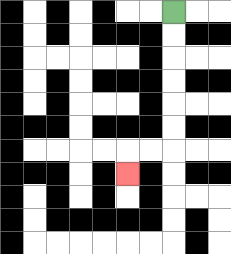{'start': '[7, 0]', 'end': '[5, 7]', 'path_directions': 'D,D,D,D,D,D,L,L,D', 'path_coordinates': '[[7, 0], [7, 1], [7, 2], [7, 3], [7, 4], [7, 5], [7, 6], [6, 6], [5, 6], [5, 7]]'}